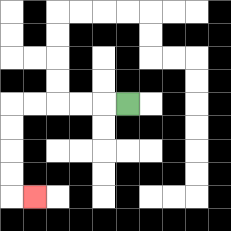{'start': '[5, 4]', 'end': '[1, 8]', 'path_directions': 'L,L,L,L,L,D,D,D,D,R', 'path_coordinates': '[[5, 4], [4, 4], [3, 4], [2, 4], [1, 4], [0, 4], [0, 5], [0, 6], [0, 7], [0, 8], [1, 8]]'}